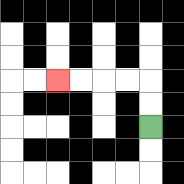{'start': '[6, 5]', 'end': '[2, 3]', 'path_directions': 'U,U,L,L,L,L', 'path_coordinates': '[[6, 5], [6, 4], [6, 3], [5, 3], [4, 3], [3, 3], [2, 3]]'}